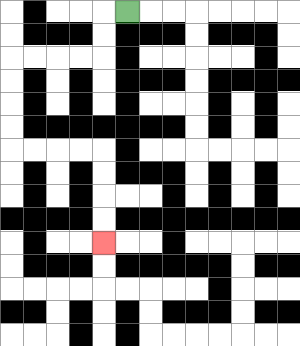{'start': '[5, 0]', 'end': '[4, 10]', 'path_directions': 'L,D,D,L,L,L,L,D,D,D,D,R,R,R,R,D,D,D,D', 'path_coordinates': '[[5, 0], [4, 0], [4, 1], [4, 2], [3, 2], [2, 2], [1, 2], [0, 2], [0, 3], [0, 4], [0, 5], [0, 6], [1, 6], [2, 6], [3, 6], [4, 6], [4, 7], [4, 8], [4, 9], [4, 10]]'}